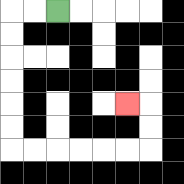{'start': '[2, 0]', 'end': '[5, 4]', 'path_directions': 'L,L,D,D,D,D,D,D,R,R,R,R,R,R,U,U,L', 'path_coordinates': '[[2, 0], [1, 0], [0, 0], [0, 1], [0, 2], [0, 3], [0, 4], [0, 5], [0, 6], [1, 6], [2, 6], [3, 6], [4, 6], [5, 6], [6, 6], [6, 5], [6, 4], [5, 4]]'}